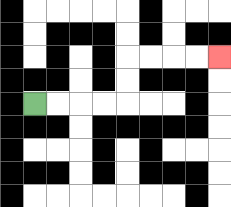{'start': '[1, 4]', 'end': '[9, 2]', 'path_directions': 'R,R,R,R,U,U,R,R,R,R', 'path_coordinates': '[[1, 4], [2, 4], [3, 4], [4, 4], [5, 4], [5, 3], [5, 2], [6, 2], [7, 2], [8, 2], [9, 2]]'}